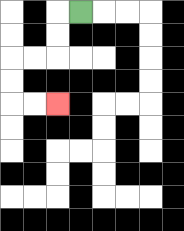{'start': '[3, 0]', 'end': '[2, 4]', 'path_directions': 'L,D,D,L,L,D,D,R,R', 'path_coordinates': '[[3, 0], [2, 0], [2, 1], [2, 2], [1, 2], [0, 2], [0, 3], [0, 4], [1, 4], [2, 4]]'}